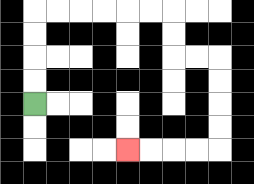{'start': '[1, 4]', 'end': '[5, 6]', 'path_directions': 'U,U,U,U,R,R,R,R,R,R,D,D,R,R,D,D,D,D,L,L,L,L', 'path_coordinates': '[[1, 4], [1, 3], [1, 2], [1, 1], [1, 0], [2, 0], [3, 0], [4, 0], [5, 0], [6, 0], [7, 0], [7, 1], [7, 2], [8, 2], [9, 2], [9, 3], [9, 4], [9, 5], [9, 6], [8, 6], [7, 6], [6, 6], [5, 6]]'}